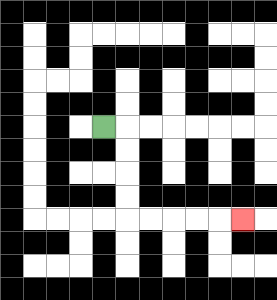{'start': '[4, 5]', 'end': '[10, 9]', 'path_directions': 'R,D,D,D,D,R,R,R,R,R', 'path_coordinates': '[[4, 5], [5, 5], [5, 6], [5, 7], [5, 8], [5, 9], [6, 9], [7, 9], [8, 9], [9, 9], [10, 9]]'}